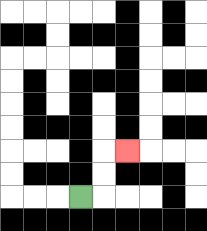{'start': '[3, 8]', 'end': '[5, 6]', 'path_directions': 'R,U,U,R', 'path_coordinates': '[[3, 8], [4, 8], [4, 7], [4, 6], [5, 6]]'}